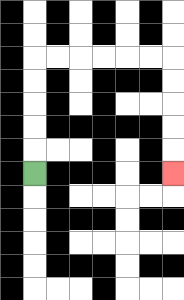{'start': '[1, 7]', 'end': '[7, 7]', 'path_directions': 'U,U,U,U,U,R,R,R,R,R,R,D,D,D,D,D', 'path_coordinates': '[[1, 7], [1, 6], [1, 5], [1, 4], [1, 3], [1, 2], [2, 2], [3, 2], [4, 2], [5, 2], [6, 2], [7, 2], [7, 3], [7, 4], [7, 5], [7, 6], [7, 7]]'}